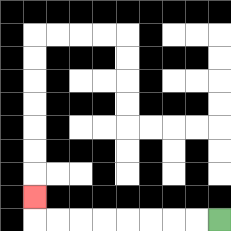{'start': '[9, 9]', 'end': '[1, 8]', 'path_directions': 'L,L,L,L,L,L,L,L,U', 'path_coordinates': '[[9, 9], [8, 9], [7, 9], [6, 9], [5, 9], [4, 9], [3, 9], [2, 9], [1, 9], [1, 8]]'}